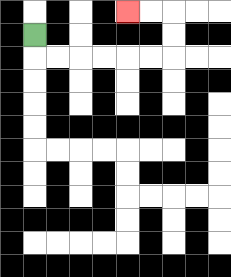{'start': '[1, 1]', 'end': '[5, 0]', 'path_directions': 'D,R,R,R,R,R,R,U,U,L,L', 'path_coordinates': '[[1, 1], [1, 2], [2, 2], [3, 2], [4, 2], [5, 2], [6, 2], [7, 2], [7, 1], [7, 0], [6, 0], [5, 0]]'}